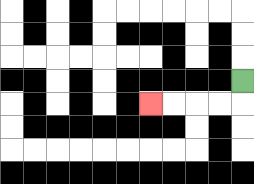{'start': '[10, 3]', 'end': '[6, 4]', 'path_directions': 'D,L,L,L,L', 'path_coordinates': '[[10, 3], [10, 4], [9, 4], [8, 4], [7, 4], [6, 4]]'}